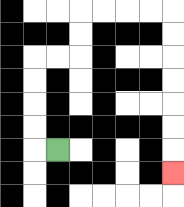{'start': '[2, 6]', 'end': '[7, 7]', 'path_directions': 'L,U,U,U,U,R,R,U,U,R,R,R,R,D,D,D,D,D,D,D', 'path_coordinates': '[[2, 6], [1, 6], [1, 5], [1, 4], [1, 3], [1, 2], [2, 2], [3, 2], [3, 1], [3, 0], [4, 0], [5, 0], [6, 0], [7, 0], [7, 1], [7, 2], [7, 3], [7, 4], [7, 5], [7, 6], [7, 7]]'}